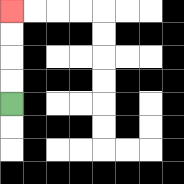{'start': '[0, 4]', 'end': '[0, 0]', 'path_directions': 'U,U,U,U', 'path_coordinates': '[[0, 4], [0, 3], [0, 2], [0, 1], [0, 0]]'}